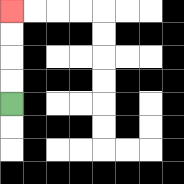{'start': '[0, 4]', 'end': '[0, 0]', 'path_directions': 'U,U,U,U', 'path_coordinates': '[[0, 4], [0, 3], [0, 2], [0, 1], [0, 0]]'}